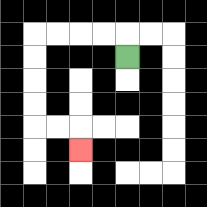{'start': '[5, 2]', 'end': '[3, 6]', 'path_directions': 'U,L,L,L,L,D,D,D,D,R,R,D', 'path_coordinates': '[[5, 2], [5, 1], [4, 1], [3, 1], [2, 1], [1, 1], [1, 2], [1, 3], [1, 4], [1, 5], [2, 5], [3, 5], [3, 6]]'}